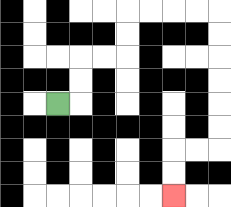{'start': '[2, 4]', 'end': '[7, 8]', 'path_directions': 'R,U,U,R,R,U,U,R,R,R,R,D,D,D,D,D,D,L,L,D,D', 'path_coordinates': '[[2, 4], [3, 4], [3, 3], [3, 2], [4, 2], [5, 2], [5, 1], [5, 0], [6, 0], [7, 0], [8, 0], [9, 0], [9, 1], [9, 2], [9, 3], [9, 4], [9, 5], [9, 6], [8, 6], [7, 6], [7, 7], [7, 8]]'}